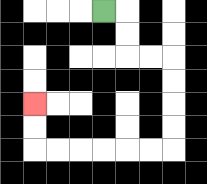{'start': '[4, 0]', 'end': '[1, 4]', 'path_directions': 'R,D,D,R,R,D,D,D,D,L,L,L,L,L,L,U,U', 'path_coordinates': '[[4, 0], [5, 0], [5, 1], [5, 2], [6, 2], [7, 2], [7, 3], [7, 4], [7, 5], [7, 6], [6, 6], [5, 6], [4, 6], [3, 6], [2, 6], [1, 6], [1, 5], [1, 4]]'}